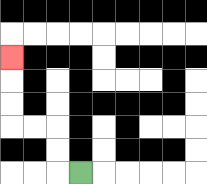{'start': '[3, 7]', 'end': '[0, 2]', 'path_directions': 'L,U,U,L,L,U,U,U', 'path_coordinates': '[[3, 7], [2, 7], [2, 6], [2, 5], [1, 5], [0, 5], [0, 4], [0, 3], [0, 2]]'}